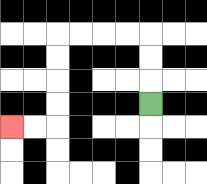{'start': '[6, 4]', 'end': '[0, 5]', 'path_directions': 'U,U,U,L,L,L,L,D,D,D,D,L,L', 'path_coordinates': '[[6, 4], [6, 3], [6, 2], [6, 1], [5, 1], [4, 1], [3, 1], [2, 1], [2, 2], [2, 3], [2, 4], [2, 5], [1, 5], [0, 5]]'}